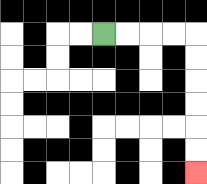{'start': '[4, 1]', 'end': '[8, 7]', 'path_directions': 'R,R,R,R,D,D,D,D,D,D', 'path_coordinates': '[[4, 1], [5, 1], [6, 1], [7, 1], [8, 1], [8, 2], [8, 3], [8, 4], [8, 5], [8, 6], [8, 7]]'}